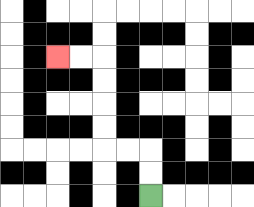{'start': '[6, 8]', 'end': '[2, 2]', 'path_directions': 'U,U,L,L,U,U,U,U,L,L', 'path_coordinates': '[[6, 8], [6, 7], [6, 6], [5, 6], [4, 6], [4, 5], [4, 4], [4, 3], [4, 2], [3, 2], [2, 2]]'}